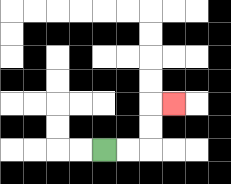{'start': '[4, 6]', 'end': '[7, 4]', 'path_directions': 'R,R,U,U,R', 'path_coordinates': '[[4, 6], [5, 6], [6, 6], [6, 5], [6, 4], [7, 4]]'}